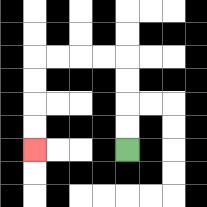{'start': '[5, 6]', 'end': '[1, 6]', 'path_directions': 'U,U,U,U,L,L,L,L,D,D,D,D', 'path_coordinates': '[[5, 6], [5, 5], [5, 4], [5, 3], [5, 2], [4, 2], [3, 2], [2, 2], [1, 2], [1, 3], [1, 4], [1, 5], [1, 6]]'}